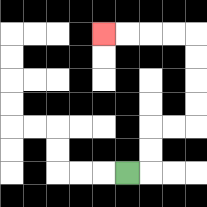{'start': '[5, 7]', 'end': '[4, 1]', 'path_directions': 'R,U,U,R,R,U,U,U,U,L,L,L,L', 'path_coordinates': '[[5, 7], [6, 7], [6, 6], [6, 5], [7, 5], [8, 5], [8, 4], [8, 3], [8, 2], [8, 1], [7, 1], [6, 1], [5, 1], [4, 1]]'}